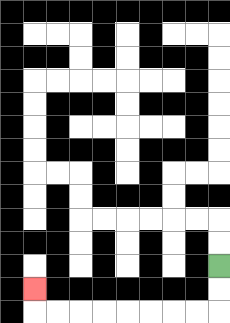{'start': '[9, 11]', 'end': '[1, 12]', 'path_directions': 'D,D,L,L,L,L,L,L,L,L,U', 'path_coordinates': '[[9, 11], [9, 12], [9, 13], [8, 13], [7, 13], [6, 13], [5, 13], [4, 13], [3, 13], [2, 13], [1, 13], [1, 12]]'}